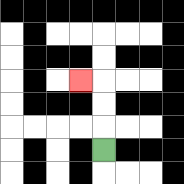{'start': '[4, 6]', 'end': '[3, 3]', 'path_directions': 'U,U,U,L', 'path_coordinates': '[[4, 6], [4, 5], [4, 4], [4, 3], [3, 3]]'}